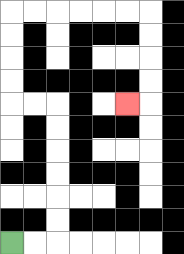{'start': '[0, 10]', 'end': '[5, 4]', 'path_directions': 'R,R,U,U,U,U,U,U,L,L,U,U,U,U,R,R,R,R,R,R,D,D,D,D,L', 'path_coordinates': '[[0, 10], [1, 10], [2, 10], [2, 9], [2, 8], [2, 7], [2, 6], [2, 5], [2, 4], [1, 4], [0, 4], [0, 3], [0, 2], [0, 1], [0, 0], [1, 0], [2, 0], [3, 0], [4, 0], [5, 0], [6, 0], [6, 1], [6, 2], [6, 3], [6, 4], [5, 4]]'}